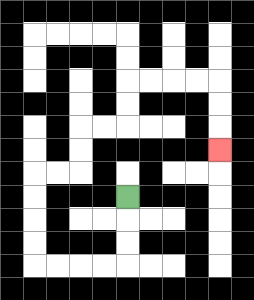{'start': '[5, 8]', 'end': '[9, 6]', 'path_directions': 'D,D,D,L,L,L,L,U,U,U,U,R,R,U,U,R,R,U,U,R,R,R,R,D,D,D', 'path_coordinates': '[[5, 8], [5, 9], [5, 10], [5, 11], [4, 11], [3, 11], [2, 11], [1, 11], [1, 10], [1, 9], [1, 8], [1, 7], [2, 7], [3, 7], [3, 6], [3, 5], [4, 5], [5, 5], [5, 4], [5, 3], [6, 3], [7, 3], [8, 3], [9, 3], [9, 4], [9, 5], [9, 6]]'}